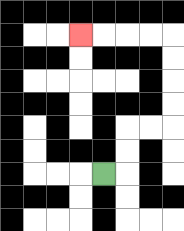{'start': '[4, 7]', 'end': '[3, 1]', 'path_directions': 'R,U,U,R,R,U,U,U,U,L,L,L,L', 'path_coordinates': '[[4, 7], [5, 7], [5, 6], [5, 5], [6, 5], [7, 5], [7, 4], [7, 3], [7, 2], [7, 1], [6, 1], [5, 1], [4, 1], [3, 1]]'}